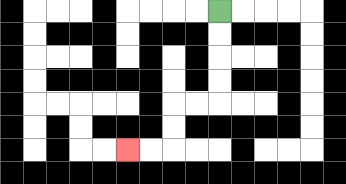{'start': '[9, 0]', 'end': '[5, 6]', 'path_directions': 'D,D,D,D,L,L,D,D,L,L', 'path_coordinates': '[[9, 0], [9, 1], [9, 2], [9, 3], [9, 4], [8, 4], [7, 4], [7, 5], [7, 6], [6, 6], [5, 6]]'}